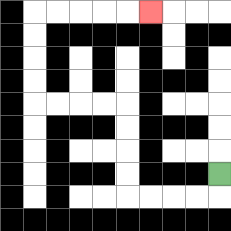{'start': '[9, 7]', 'end': '[6, 0]', 'path_directions': 'D,L,L,L,L,U,U,U,U,L,L,L,L,U,U,U,U,R,R,R,R,R', 'path_coordinates': '[[9, 7], [9, 8], [8, 8], [7, 8], [6, 8], [5, 8], [5, 7], [5, 6], [5, 5], [5, 4], [4, 4], [3, 4], [2, 4], [1, 4], [1, 3], [1, 2], [1, 1], [1, 0], [2, 0], [3, 0], [4, 0], [5, 0], [6, 0]]'}